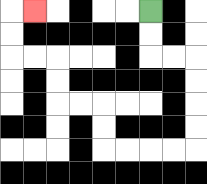{'start': '[6, 0]', 'end': '[1, 0]', 'path_directions': 'D,D,R,R,D,D,D,D,L,L,L,L,U,U,L,L,U,U,L,L,U,U,R', 'path_coordinates': '[[6, 0], [6, 1], [6, 2], [7, 2], [8, 2], [8, 3], [8, 4], [8, 5], [8, 6], [7, 6], [6, 6], [5, 6], [4, 6], [4, 5], [4, 4], [3, 4], [2, 4], [2, 3], [2, 2], [1, 2], [0, 2], [0, 1], [0, 0], [1, 0]]'}